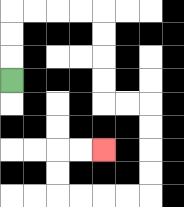{'start': '[0, 3]', 'end': '[4, 6]', 'path_directions': 'U,U,U,R,R,R,R,D,D,D,D,R,R,D,D,D,D,L,L,L,L,U,U,R,R', 'path_coordinates': '[[0, 3], [0, 2], [0, 1], [0, 0], [1, 0], [2, 0], [3, 0], [4, 0], [4, 1], [4, 2], [4, 3], [4, 4], [5, 4], [6, 4], [6, 5], [6, 6], [6, 7], [6, 8], [5, 8], [4, 8], [3, 8], [2, 8], [2, 7], [2, 6], [3, 6], [4, 6]]'}